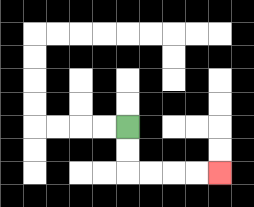{'start': '[5, 5]', 'end': '[9, 7]', 'path_directions': 'D,D,R,R,R,R', 'path_coordinates': '[[5, 5], [5, 6], [5, 7], [6, 7], [7, 7], [8, 7], [9, 7]]'}